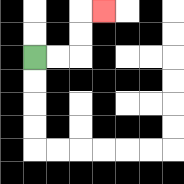{'start': '[1, 2]', 'end': '[4, 0]', 'path_directions': 'R,R,U,U,R', 'path_coordinates': '[[1, 2], [2, 2], [3, 2], [3, 1], [3, 0], [4, 0]]'}